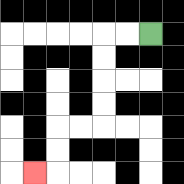{'start': '[6, 1]', 'end': '[1, 7]', 'path_directions': 'L,L,D,D,D,D,L,L,D,D,L', 'path_coordinates': '[[6, 1], [5, 1], [4, 1], [4, 2], [4, 3], [4, 4], [4, 5], [3, 5], [2, 5], [2, 6], [2, 7], [1, 7]]'}